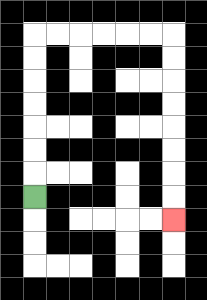{'start': '[1, 8]', 'end': '[7, 9]', 'path_directions': 'U,U,U,U,U,U,U,R,R,R,R,R,R,D,D,D,D,D,D,D,D', 'path_coordinates': '[[1, 8], [1, 7], [1, 6], [1, 5], [1, 4], [1, 3], [1, 2], [1, 1], [2, 1], [3, 1], [4, 1], [5, 1], [6, 1], [7, 1], [7, 2], [7, 3], [7, 4], [7, 5], [7, 6], [7, 7], [7, 8], [7, 9]]'}